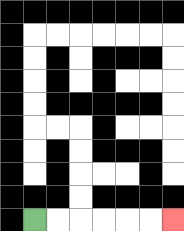{'start': '[1, 9]', 'end': '[7, 9]', 'path_directions': 'R,R,R,R,R,R', 'path_coordinates': '[[1, 9], [2, 9], [3, 9], [4, 9], [5, 9], [6, 9], [7, 9]]'}